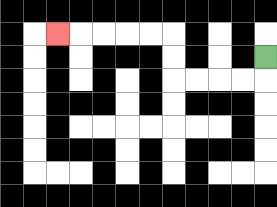{'start': '[11, 2]', 'end': '[2, 1]', 'path_directions': 'D,L,L,L,L,U,U,L,L,L,L,L', 'path_coordinates': '[[11, 2], [11, 3], [10, 3], [9, 3], [8, 3], [7, 3], [7, 2], [7, 1], [6, 1], [5, 1], [4, 1], [3, 1], [2, 1]]'}